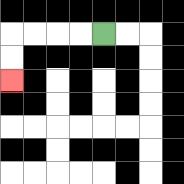{'start': '[4, 1]', 'end': '[0, 3]', 'path_directions': 'L,L,L,L,D,D', 'path_coordinates': '[[4, 1], [3, 1], [2, 1], [1, 1], [0, 1], [0, 2], [0, 3]]'}